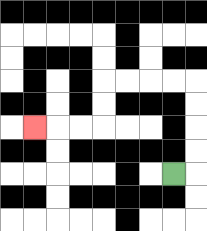{'start': '[7, 7]', 'end': '[1, 5]', 'path_directions': 'R,U,U,U,U,L,L,L,L,D,D,L,L,L', 'path_coordinates': '[[7, 7], [8, 7], [8, 6], [8, 5], [8, 4], [8, 3], [7, 3], [6, 3], [5, 3], [4, 3], [4, 4], [4, 5], [3, 5], [2, 5], [1, 5]]'}